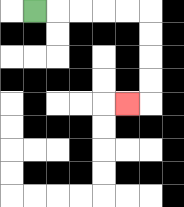{'start': '[1, 0]', 'end': '[5, 4]', 'path_directions': 'R,R,R,R,R,D,D,D,D,L', 'path_coordinates': '[[1, 0], [2, 0], [3, 0], [4, 0], [5, 0], [6, 0], [6, 1], [6, 2], [6, 3], [6, 4], [5, 4]]'}